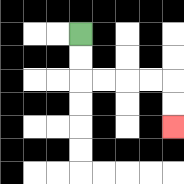{'start': '[3, 1]', 'end': '[7, 5]', 'path_directions': 'D,D,R,R,R,R,D,D', 'path_coordinates': '[[3, 1], [3, 2], [3, 3], [4, 3], [5, 3], [6, 3], [7, 3], [7, 4], [7, 5]]'}